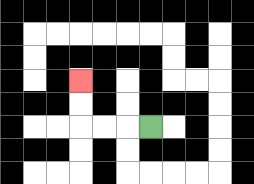{'start': '[6, 5]', 'end': '[3, 3]', 'path_directions': 'L,L,L,U,U', 'path_coordinates': '[[6, 5], [5, 5], [4, 5], [3, 5], [3, 4], [3, 3]]'}